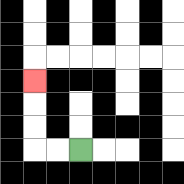{'start': '[3, 6]', 'end': '[1, 3]', 'path_directions': 'L,L,U,U,U', 'path_coordinates': '[[3, 6], [2, 6], [1, 6], [1, 5], [1, 4], [1, 3]]'}